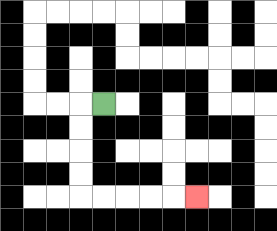{'start': '[4, 4]', 'end': '[8, 8]', 'path_directions': 'L,D,D,D,D,R,R,R,R,R', 'path_coordinates': '[[4, 4], [3, 4], [3, 5], [3, 6], [3, 7], [3, 8], [4, 8], [5, 8], [6, 8], [7, 8], [8, 8]]'}